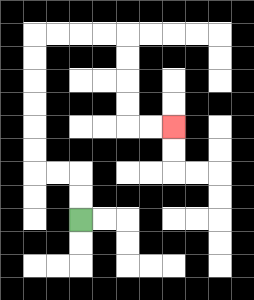{'start': '[3, 9]', 'end': '[7, 5]', 'path_directions': 'U,U,L,L,U,U,U,U,U,U,R,R,R,R,D,D,D,D,R,R', 'path_coordinates': '[[3, 9], [3, 8], [3, 7], [2, 7], [1, 7], [1, 6], [1, 5], [1, 4], [1, 3], [1, 2], [1, 1], [2, 1], [3, 1], [4, 1], [5, 1], [5, 2], [5, 3], [5, 4], [5, 5], [6, 5], [7, 5]]'}